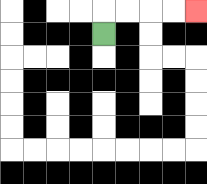{'start': '[4, 1]', 'end': '[8, 0]', 'path_directions': 'U,R,R,R,R', 'path_coordinates': '[[4, 1], [4, 0], [5, 0], [6, 0], [7, 0], [8, 0]]'}